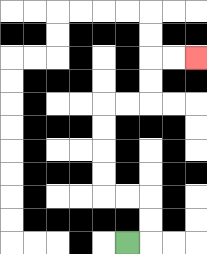{'start': '[5, 10]', 'end': '[8, 2]', 'path_directions': 'R,U,U,L,L,U,U,U,U,R,R,U,U,R,R', 'path_coordinates': '[[5, 10], [6, 10], [6, 9], [6, 8], [5, 8], [4, 8], [4, 7], [4, 6], [4, 5], [4, 4], [5, 4], [6, 4], [6, 3], [6, 2], [7, 2], [8, 2]]'}